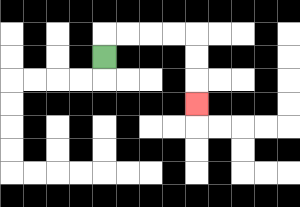{'start': '[4, 2]', 'end': '[8, 4]', 'path_directions': 'U,R,R,R,R,D,D,D', 'path_coordinates': '[[4, 2], [4, 1], [5, 1], [6, 1], [7, 1], [8, 1], [8, 2], [8, 3], [8, 4]]'}